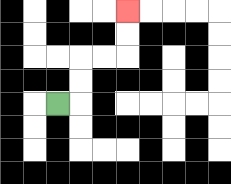{'start': '[2, 4]', 'end': '[5, 0]', 'path_directions': 'R,U,U,R,R,U,U', 'path_coordinates': '[[2, 4], [3, 4], [3, 3], [3, 2], [4, 2], [5, 2], [5, 1], [5, 0]]'}